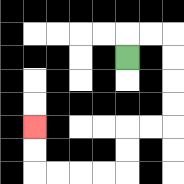{'start': '[5, 2]', 'end': '[1, 5]', 'path_directions': 'U,R,R,D,D,D,D,L,L,D,D,L,L,L,L,U,U', 'path_coordinates': '[[5, 2], [5, 1], [6, 1], [7, 1], [7, 2], [7, 3], [7, 4], [7, 5], [6, 5], [5, 5], [5, 6], [5, 7], [4, 7], [3, 7], [2, 7], [1, 7], [1, 6], [1, 5]]'}